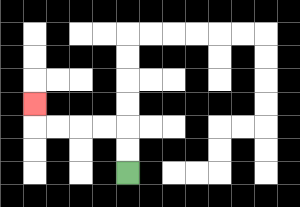{'start': '[5, 7]', 'end': '[1, 4]', 'path_directions': 'U,U,L,L,L,L,U', 'path_coordinates': '[[5, 7], [5, 6], [5, 5], [4, 5], [3, 5], [2, 5], [1, 5], [1, 4]]'}